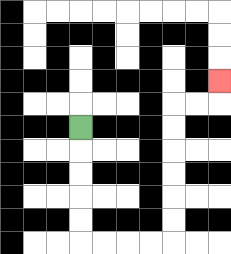{'start': '[3, 5]', 'end': '[9, 3]', 'path_directions': 'D,D,D,D,D,R,R,R,R,U,U,U,U,U,U,R,R,U', 'path_coordinates': '[[3, 5], [3, 6], [3, 7], [3, 8], [3, 9], [3, 10], [4, 10], [5, 10], [6, 10], [7, 10], [7, 9], [7, 8], [7, 7], [7, 6], [7, 5], [7, 4], [8, 4], [9, 4], [9, 3]]'}